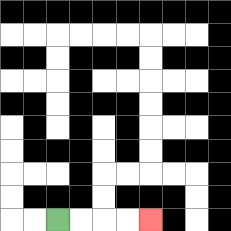{'start': '[2, 9]', 'end': '[6, 9]', 'path_directions': 'R,R,R,R', 'path_coordinates': '[[2, 9], [3, 9], [4, 9], [5, 9], [6, 9]]'}